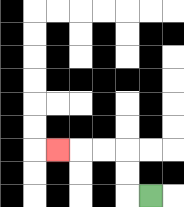{'start': '[6, 8]', 'end': '[2, 6]', 'path_directions': 'L,U,U,L,L,L', 'path_coordinates': '[[6, 8], [5, 8], [5, 7], [5, 6], [4, 6], [3, 6], [2, 6]]'}